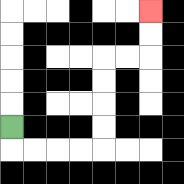{'start': '[0, 5]', 'end': '[6, 0]', 'path_directions': 'D,R,R,R,R,U,U,U,U,R,R,U,U', 'path_coordinates': '[[0, 5], [0, 6], [1, 6], [2, 6], [3, 6], [4, 6], [4, 5], [4, 4], [4, 3], [4, 2], [5, 2], [6, 2], [6, 1], [6, 0]]'}